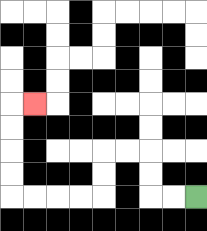{'start': '[8, 8]', 'end': '[1, 4]', 'path_directions': 'L,L,U,U,L,L,D,D,L,L,L,L,U,U,U,U,R', 'path_coordinates': '[[8, 8], [7, 8], [6, 8], [6, 7], [6, 6], [5, 6], [4, 6], [4, 7], [4, 8], [3, 8], [2, 8], [1, 8], [0, 8], [0, 7], [0, 6], [0, 5], [0, 4], [1, 4]]'}